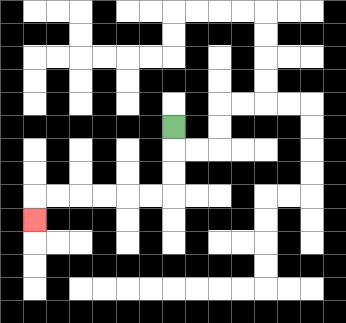{'start': '[7, 5]', 'end': '[1, 9]', 'path_directions': 'D,D,D,L,L,L,L,L,L,D', 'path_coordinates': '[[7, 5], [7, 6], [7, 7], [7, 8], [6, 8], [5, 8], [4, 8], [3, 8], [2, 8], [1, 8], [1, 9]]'}